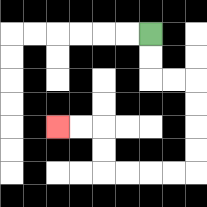{'start': '[6, 1]', 'end': '[2, 5]', 'path_directions': 'D,D,R,R,D,D,D,D,L,L,L,L,U,U,L,L', 'path_coordinates': '[[6, 1], [6, 2], [6, 3], [7, 3], [8, 3], [8, 4], [8, 5], [8, 6], [8, 7], [7, 7], [6, 7], [5, 7], [4, 7], [4, 6], [4, 5], [3, 5], [2, 5]]'}